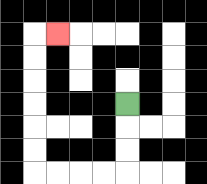{'start': '[5, 4]', 'end': '[2, 1]', 'path_directions': 'D,D,D,L,L,L,L,U,U,U,U,U,U,R', 'path_coordinates': '[[5, 4], [5, 5], [5, 6], [5, 7], [4, 7], [3, 7], [2, 7], [1, 7], [1, 6], [1, 5], [1, 4], [1, 3], [1, 2], [1, 1], [2, 1]]'}